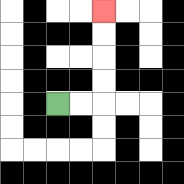{'start': '[2, 4]', 'end': '[4, 0]', 'path_directions': 'R,R,U,U,U,U', 'path_coordinates': '[[2, 4], [3, 4], [4, 4], [4, 3], [4, 2], [4, 1], [4, 0]]'}